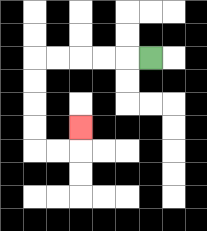{'start': '[6, 2]', 'end': '[3, 5]', 'path_directions': 'L,L,L,L,L,D,D,D,D,R,R,U', 'path_coordinates': '[[6, 2], [5, 2], [4, 2], [3, 2], [2, 2], [1, 2], [1, 3], [1, 4], [1, 5], [1, 6], [2, 6], [3, 6], [3, 5]]'}